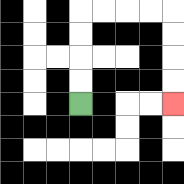{'start': '[3, 4]', 'end': '[7, 4]', 'path_directions': 'U,U,U,U,R,R,R,R,D,D,D,D', 'path_coordinates': '[[3, 4], [3, 3], [3, 2], [3, 1], [3, 0], [4, 0], [5, 0], [6, 0], [7, 0], [7, 1], [7, 2], [7, 3], [7, 4]]'}